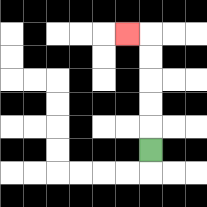{'start': '[6, 6]', 'end': '[5, 1]', 'path_directions': 'U,U,U,U,U,L', 'path_coordinates': '[[6, 6], [6, 5], [6, 4], [6, 3], [6, 2], [6, 1], [5, 1]]'}